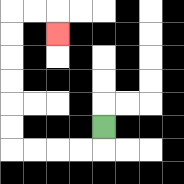{'start': '[4, 5]', 'end': '[2, 1]', 'path_directions': 'D,L,L,L,L,U,U,U,U,U,U,R,R,D', 'path_coordinates': '[[4, 5], [4, 6], [3, 6], [2, 6], [1, 6], [0, 6], [0, 5], [0, 4], [0, 3], [0, 2], [0, 1], [0, 0], [1, 0], [2, 0], [2, 1]]'}